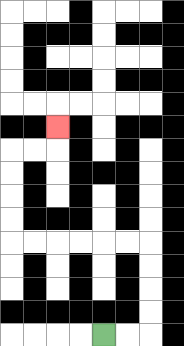{'start': '[4, 14]', 'end': '[2, 5]', 'path_directions': 'R,R,U,U,U,U,L,L,L,L,L,L,U,U,U,U,R,R,U', 'path_coordinates': '[[4, 14], [5, 14], [6, 14], [6, 13], [6, 12], [6, 11], [6, 10], [5, 10], [4, 10], [3, 10], [2, 10], [1, 10], [0, 10], [0, 9], [0, 8], [0, 7], [0, 6], [1, 6], [2, 6], [2, 5]]'}